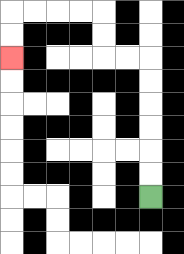{'start': '[6, 8]', 'end': '[0, 2]', 'path_directions': 'U,U,U,U,U,U,L,L,U,U,L,L,L,L,D,D', 'path_coordinates': '[[6, 8], [6, 7], [6, 6], [6, 5], [6, 4], [6, 3], [6, 2], [5, 2], [4, 2], [4, 1], [4, 0], [3, 0], [2, 0], [1, 0], [0, 0], [0, 1], [0, 2]]'}